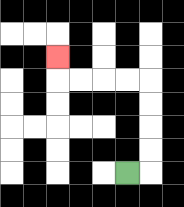{'start': '[5, 7]', 'end': '[2, 2]', 'path_directions': 'R,U,U,U,U,L,L,L,L,U', 'path_coordinates': '[[5, 7], [6, 7], [6, 6], [6, 5], [6, 4], [6, 3], [5, 3], [4, 3], [3, 3], [2, 3], [2, 2]]'}